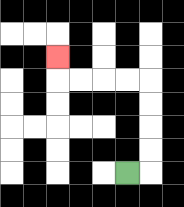{'start': '[5, 7]', 'end': '[2, 2]', 'path_directions': 'R,U,U,U,U,L,L,L,L,U', 'path_coordinates': '[[5, 7], [6, 7], [6, 6], [6, 5], [6, 4], [6, 3], [5, 3], [4, 3], [3, 3], [2, 3], [2, 2]]'}